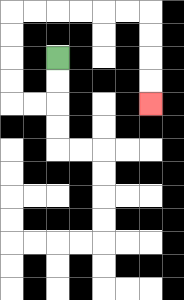{'start': '[2, 2]', 'end': '[6, 4]', 'path_directions': 'D,D,L,L,U,U,U,U,R,R,R,R,R,R,D,D,D,D', 'path_coordinates': '[[2, 2], [2, 3], [2, 4], [1, 4], [0, 4], [0, 3], [0, 2], [0, 1], [0, 0], [1, 0], [2, 0], [3, 0], [4, 0], [5, 0], [6, 0], [6, 1], [6, 2], [6, 3], [6, 4]]'}